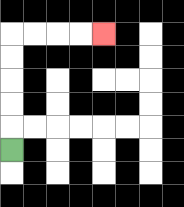{'start': '[0, 6]', 'end': '[4, 1]', 'path_directions': 'U,U,U,U,U,R,R,R,R', 'path_coordinates': '[[0, 6], [0, 5], [0, 4], [0, 3], [0, 2], [0, 1], [1, 1], [2, 1], [3, 1], [4, 1]]'}